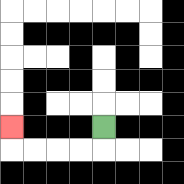{'start': '[4, 5]', 'end': '[0, 5]', 'path_directions': 'D,L,L,L,L,U', 'path_coordinates': '[[4, 5], [4, 6], [3, 6], [2, 6], [1, 6], [0, 6], [0, 5]]'}